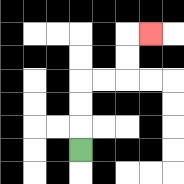{'start': '[3, 6]', 'end': '[6, 1]', 'path_directions': 'U,U,U,R,R,U,U,R', 'path_coordinates': '[[3, 6], [3, 5], [3, 4], [3, 3], [4, 3], [5, 3], [5, 2], [5, 1], [6, 1]]'}